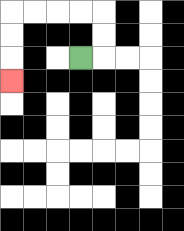{'start': '[3, 2]', 'end': '[0, 3]', 'path_directions': 'R,U,U,L,L,L,L,D,D,D', 'path_coordinates': '[[3, 2], [4, 2], [4, 1], [4, 0], [3, 0], [2, 0], [1, 0], [0, 0], [0, 1], [0, 2], [0, 3]]'}